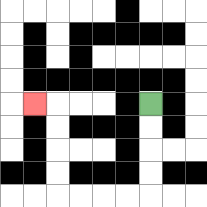{'start': '[6, 4]', 'end': '[1, 4]', 'path_directions': 'D,D,D,D,L,L,L,L,U,U,U,U,L', 'path_coordinates': '[[6, 4], [6, 5], [6, 6], [6, 7], [6, 8], [5, 8], [4, 8], [3, 8], [2, 8], [2, 7], [2, 6], [2, 5], [2, 4], [1, 4]]'}